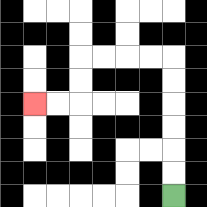{'start': '[7, 8]', 'end': '[1, 4]', 'path_directions': 'U,U,U,U,U,U,L,L,L,L,D,D,L,L', 'path_coordinates': '[[7, 8], [7, 7], [7, 6], [7, 5], [7, 4], [7, 3], [7, 2], [6, 2], [5, 2], [4, 2], [3, 2], [3, 3], [3, 4], [2, 4], [1, 4]]'}